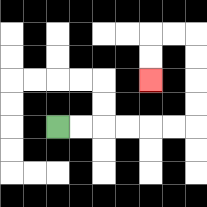{'start': '[2, 5]', 'end': '[6, 3]', 'path_directions': 'R,R,R,R,R,R,U,U,U,U,L,L,D,D', 'path_coordinates': '[[2, 5], [3, 5], [4, 5], [5, 5], [6, 5], [7, 5], [8, 5], [8, 4], [8, 3], [8, 2], [8, 1], [7, 1], [6, 1], [6, 2], [6, 3]]'}